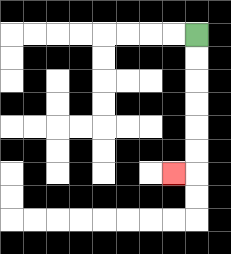{'start': '[8, 1]', 'end': '[7, 7]', 'path_directions': 'D,D,D,D,D,D,L', 'path_coordinates': '[[8, 1], [8, 2], [8, 3], [8, 4], [8, 5], [8, 6], [8, 7], [7, 7]]'}